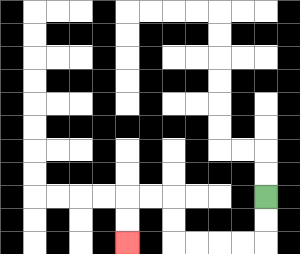{'start': '[11, 8]', 'end': '[5, 10]', 'path_directions': 'D,D,L,L,L,L,U,U,L,L,D,D', 'path_coordinates': '[[11, 8], [11, 9], [11, 10], [10, 10], [9, 10], [8, 10], [7, 10], [7, 9], [7, 8], [6, 8], [5, 8], [5, 9], [5, 10]]'}